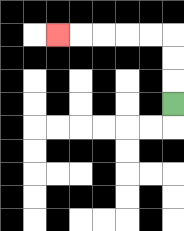{'start': '[7, 4]', 'end': '[2, 1]', 'path_directions': 'U,U,U,L,L,L,L,L', 'path_coordinates': '[[7, 4], [7, 3], [7, 2], [7, 1], [6, 1], [5, 1], [4, 1], [3, 1], [2, 1]]'}